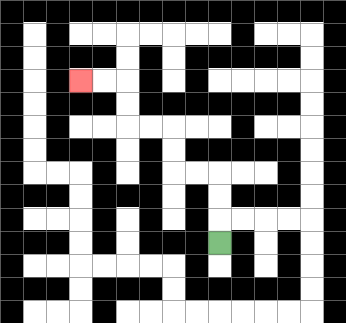{'start': '[9, 10]', 'end': '[3, 3]', 'path_directions': 'U,U,U,L,L,U,U,L,L,U,U,L,L', 'path_coordinates': '[[9, 10], [9, 9], [9, 8], [9, 7], [8, 7], [7, 7], [7, 6], [7, 5], [6, 5], [5, 5], [5, 4], [5, 3], [4, 3], [3, 3]]'}